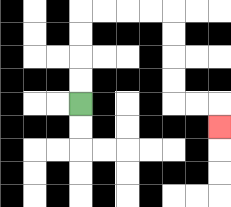{'start': '[3, 4]', 'end': '[9, 5]', 'path_directions': 'U,U,U,U,R,R,R,R,D,D,D,D,R,R,D', 'path_coordinates': '[[3, 4], [3, 3], [3, 2], [3, 1], [3, 0], [4, 0], [5, 0], [6, 0], [7, 0], [7, 1], [7, 2], [7, 3], [7, 4], [8, 4], [9, 4], [9, 5]]'}